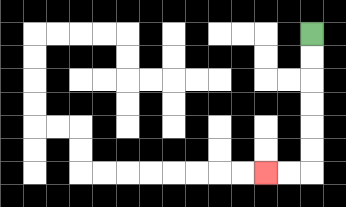{'start': '[13, 1]', 'end': '[11, 7]', 'path_directions': 'D,D,D,D,D,D,L,L', 'path_coordinates': '[[13, 1], [13, 2], [13, 3], [13, 4], [13, 5], [13, 6], [13, 7], [12, 7], [11, 7]]'}